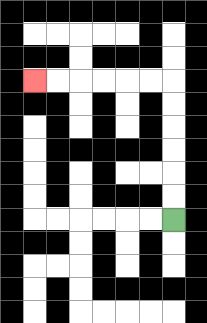{'start': '[7, 9]', 'end': '[1, 3]', 'path_directions': 'U,U,U,U,U,U,L,L,L,L,L,L', 'path_coordinates': '[[7, 9], [7, 8], [7, 7], [7, 6], [7, 5], [7, 4], [7, 3], [6, 3], [5, 3], [4, 3], [3, 3], [2, 3], [1, 3]]'}